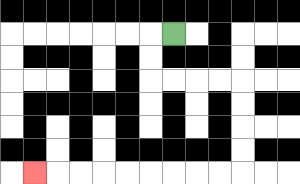{'start': '[7, 1]', 'end': '[1, 7]', 'path_directions': 'L,D,D,R,R,R,R,D,D,D,D,L,L,L,L,L,L,L,L,L', 'path_coordinates': '[[7, 1], [6, 1], [6, 2], [6, 3], [7, 3], [8, 3], [9, 3], [10, 3], [10, 4], [10, 5], [10, 6], [10, 7], [9, 7], [8, 7], [7, 7], [6, 7], [5, 7], [4, 7], [3, 7], [2, 7], [1, 7]]'}